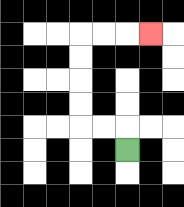{'start': '[5, 6]', 'end': '[6, 1]', 'path_directions': 'U,L,L,U,U,U,U,R,R,R', 'path_coordinates': '[[5, 6], [5, 5], [4, 5], [3, 5], [3, 4], [3, 3], [3, 2], [3, 1], [4, 1], [5, 1], [6, 1]]'}